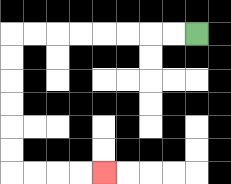{'start': '[8, 1]', 'end': '[4, 7]', 'path_directions': 'L,L,L,L,L,L,L,L,D,D,D,D,D,D,R,R,R,R', 'path_coordinates': '[[8, 1], [7, 1], [6, 1], [5, 1], [4, 1], [3, 1], [2, 1], [1, 1], [0, 1], [0, 2], [0, 3], [0, 4], [0, 5], [0, 6], [0, 7], [1, 7], [2, 7], [3, 7], [4, 7]]'}